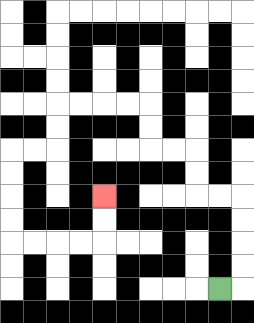{'start': '[9, 12]', 'end': '[4, 8]', 'path_directions': 'R,U,U,U,U,L,L,U,U,L,L,U,U,L,L,L,L,D,D,L,L,D,D,D,D,R,R,R,R,U,U', 'path_coordinates': '[[9, 12], [10, 12], [10, 11], [10, 10], [10, 9], [10, 8], [9, 8], [8, 8], [8, 7], [8, 6], [7, 6], [6, 6], [6, 5], [6, 4], [5, 4], [4, 4], [3, 4], [2, 4], [2, 5], [2, 6], [1, 6], [0, 6], [0, 7], [0, 8], [0, 9], [0, 10], [1, 10], [2, 10], [3, 10], [4, 10], [4, 9], [4, 8]]'}